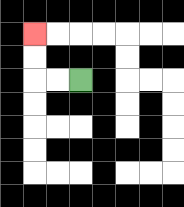{'start': '[3, 3]', 'end': '[1, 1]', 'path_directions': 'L,L,U,U', 'path_coordinates': '[[3, 3], [2, 3], [1, 3], [1, 2], [1, 1]]'}